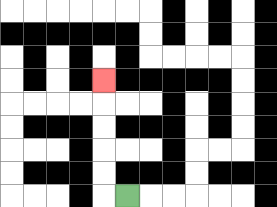{'start': '[5, 8]', 'end': '[4, 3]', 'path_directions': 'L,U,U,U,U,U', 'path_coordinates': '[[5, 8], [4, 8], [4, 7], [4, 6], [4, 5], [4, 4], [4, 3]]'}